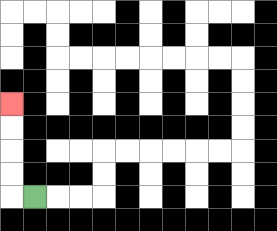{'start': '[1, 8]', 'end': '[0, 4]', 'path_directions': 'L,U,U,U,U', 'path_coordinates': '[[1, 8], [0, 8], [0, 7], [0, 6], [0, 5], [0, 4]]'}